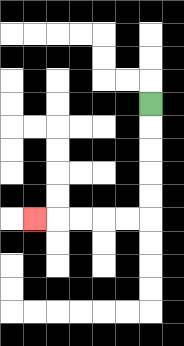{'start': '[6, 4]', 'end': '[1, 9]', 'path_directions': 'D,D,D,D,D,L,L,L,L,L', 'path_coordinates': '[[6, 4], [6, 5], [6, 6], [6, 7], [6, 8], [6, 9], [5, 9], [4, 9], [3, 9], [2, 9], [1, 9]]'}